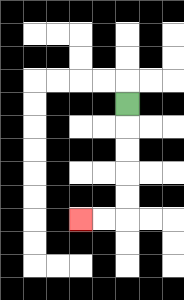{'start': '[5, 4]', 'end': '[3, 9]', 'path_directions': 'D,D,D,D,D,L,L', 'path_coordinates': '[[5, 4], [5, 5], [5, 6], [5, 7], [5, 8], [5, 9], [4, 9], [3, 9]]'}